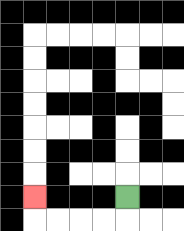{'start': '[5, 8]', 'end': '[1, 8]', 'path_directions': 'D,L,L,L,L,U', 'path_coordinates': '[[5, 8], [5, 9], [4, 9], [3, 9], [2, 9], [1, 9], [1, 8]]'}